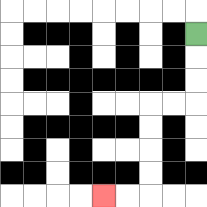{'start': '[8, 1]', 'end': '[4, 8]', 'path_directions': 'D,D,D,L,L,D,D,D,D,L,L', 'path_coordinates': '[[8, 1], [8, 2], [8, 3], [8, 4], [7, 4], [6, 4], [6, 5], [6, 6], [6, 7], [6, 8], [5, 8], [4, 8]]'}